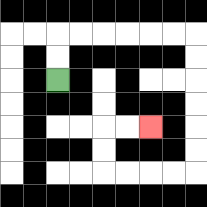{'start': '[2, 3]', 'end': '[6, 5]', 'path_directions': 'U,U,R,R,R,R,R,R,D,D,D,D,D,D,L,L,L,L,U,U,R,R', 'path_coordinates': '[[2, 3], [2, 2], [2, 1], [3, 1], [4, 1], [5, 1], [6, 1], [7, 1], [8, 1], [8, 2], [8, 3], [8, 4], [8, 5], [8, 6], [8, 7], [7, 7], [6, 7], [5, 7], [4, 7], [4, 6], [4, 5], [5, 5], [6, 5]]'}